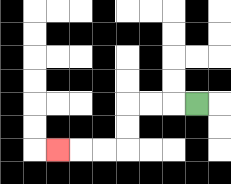{'start': '[8, 4]', 'end': '[2, 6]', 'path_directions': 'L,L,L,D,D,L,L,L', 'path_coordinates': '[[8, 4], [7, 4], [6, 4], [5, 4], [5, 5], [5, 6], [4, 6], [3, 6], [2, 6]]'}